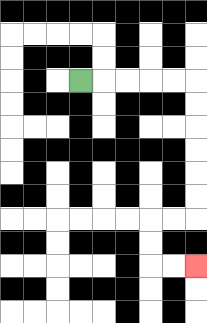{'start': '[3, 3]', 'end': '[8, 11]', 'path_directions': 'R,R,R,R,R,D,D,D,D,D,D,L,L,D,D,R,R', 'path_coordinates': '[[3, 3], [4, 3], [5, 3], [6, 3], [7, 3], [8, 3], [8, 4], [8, 5], [8, 6], [8, 7], [8, 8], [8, 9], [7, 9], [6, 9], [6, 10], [6, 11], [7, 11], [8, 11]]'}